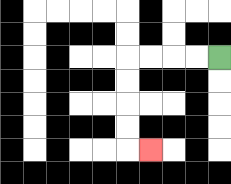{'start': '[9, 2]', 'end': '[6, 6]', 'path_directions': 'L,L,L,L,D,D,D,D,R', 'path_coordinates': '[[9, 2], [8, 2], [7, 2], [6, 2], [5, 2], [5, 3], [5, 4], [5, 5], [5, 6], [6, 6]]'}